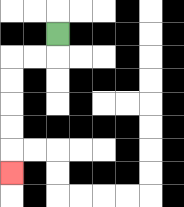{'start': '[2, 1]', 'end': '[0, 7]', 'path_directions': 'D,L,L,D,D,D,D,D', 'path_coordinates': '[[2, 1], [2, 2], [1, 2], [0, 2], [0, 3], [0, 4], [0, 5], [0, 6], [0, 7]]'}